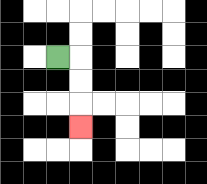{'start': '[2, 2]', 'end': '[3, 5]', 'path_directions': 'R,D,D,D', 'path_coordinates': '[[2, 2], [3, 2], [3, 3], [3, 4], [3, 5]]'}